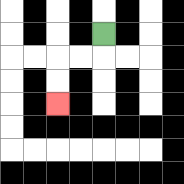{'start': '[4, 1]', 'end': '[2, 4]', 'path_directions': 'D,L,L,D,D', 'path_coordinates': '[[4, 1], [4, 2], [3, 2], [2, 2], [2, 3], [2, 4]]'}